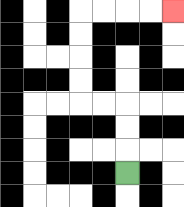{'start': '[5, 7]', 'end': '[7, 0]', 'path_directions': 'U,U,U,L,L,U,U,U,U,R,R,R,R', 'path_coordinates': '[[5, 7], [5, 6], [5, 5], [5, 4], [4, 4], [3, 4], [3, 3], [3, 2], [3, 1], [3, 0], [4, 0], [5, 0], [6, 0], [7, 0]]'}